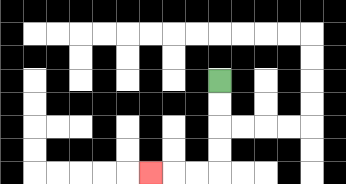{'start': '[9, 3]', 'end': '[6, 7]', 'path_directions': 'D,D,D,D,L,L,L', 'path_coordinates': '[[9, 3], [9, 4], [9, 5], [9, 6], [9, 7], [8, 7], [7, 7], [6, 7]]'}